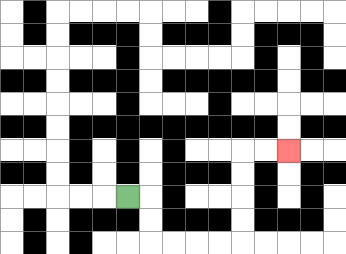{'start': '[5, 8]', 'end': '[12, 6]', 'path_directions': 'R,D,D,R,R,R,R,U,U,U,U,R,R', 'path_coordinates': '[[5, 8], [6, 8], [6, 9], [6, 10], [7, 10], [8, 10], [9, 10], [10, 10], [10, 9], [10, 8], [10, 7], [10, 6], [11, 6], [12, 6]]'}